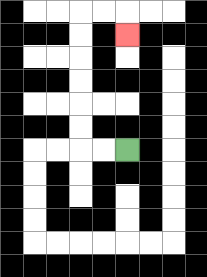{'start': '[5, 6]', 'end': '[5, 1]', 'path_directions': 'L,L,U,U,U,U,U,U,R,R,D', 'path_coordinates': '[[5, 6], [4, 6], [3, 6], [3, 5], [3, 4], [3, 3], [3, 2], [3, 1], [3, 0], [4, 0], [5, 0], [5, 1]]'}